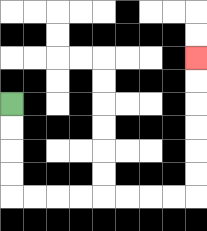{'start': '[0, 4]', 'end': '[8, 2]', 'path_directions': 'D,D,D,D,R,R,R,R,R,R,R,R,U,U,U,U,U,U', 'path_coordinates': '[[0, 4], [0, 5], [0, 6], [0, 7], [0, 8], [1, 8], [2, 8], [3, 8], [4, 8], [5, 8], [6, 8], [7, 8], [8, 8], [8, 7], [8, 6], [8, 5], [8, 4], [8, 3], [8, 2]]'}